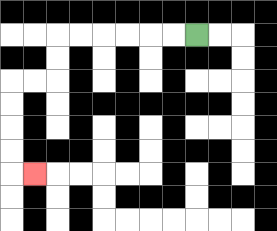{'start': '[8, 1]', 'end': '[1, 7]', 'path_directions': 'L,L,L,L,L,L,D,D,L,L,D,D,D,D,R', 'path_coordinates': '[[8, 1], [7, 1], [6, 1], [5, 1], [4, 1], [3, 1], [2, 1], [2, 2], [2, 3], [1, 3], [0, 3], [0, 4], [0, 5], [0, 6], [0, 7], [1, 7]]'}